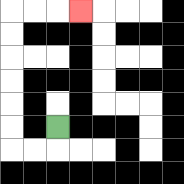{'start': '[2, 5]', 'end': '[3, 0]', 'path_directions': 'D,L,L,U,U,U,U,U,U,R,R,R', 'path_coordinates': '[[2, 5], [2, 6], [1, 6], [0, 6], [0, 5], [0, 4], [0, 3], [0, 2], [0, 1], [0, 0], [1, 0], [2, 0], [3, 0]]'}